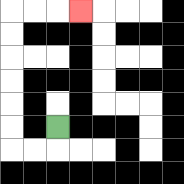{'start': '[2, 5]', 'end': '[3, 0]', 'path_directions': 'D,L,L,U,U,U,U,U,U,R,R,R', 'path_coordinates': '[[2, 5], [2, 6], [1, 6], [0, 6], [0, 5], [0, 4], [0, 3], [0, 2], [0, 1], [0, 0], [1, 0], [2, 0], [3, 0]]'}